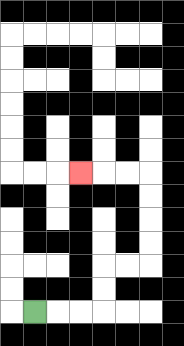{'start': '[1, 13]', 'end': '[3, 7]', 'path_directions': 'R,R,R,U,U,R,R,U,U,U,U,L,L,L', 'path_coordinates': '[[1, 13], [2, 13], [3, 13], [4, 13], [4, 12], [4, 11], [5, 11], [6, 11], [6, 10], [6, 9], [6, 8], [6, 7], [5, 7], [4, 7], [3, 7]]'}